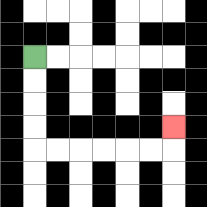{'start': '[1, 2]', 'end': '[7, 5]', 'path_directions': 'D,D,D,D,R,R,R,R,R,R,U', 'path_coordinates': '[[1, 2], [1, 3], [1, 4], [1, 5], [1, 6], [2, 6], [3, 6], [4, 6], [5, 6], [6, 6], [7, 6], [7, 5]]'}